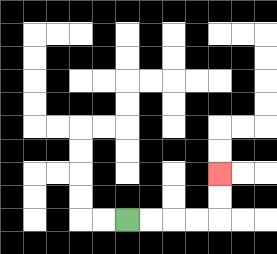{'start': '[5, 9]', 'end': '[9, 7]', 'path_directions': 'R,R,R,R,U,U', 'path_coordinates': '[[5, 9], [6, 9], [7, 9], [8, 9], [9, 9], [9, 8], [9, 7]]'}